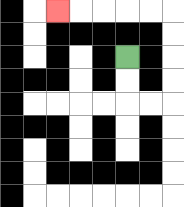{'start': '[5, 2]', 'end': '[2, 0]', 'path_directions': 'D,D,R,R,U,U,U,U,L,L,L,L,L', 'path_coordinates': '[[5, 2], [5, 3], [5, 4], [6, 4], [7, 4], [7, 3], [7, 2], [7, 1], [7, 0], [6, 0], [5, 0], [4, 0], [3, 0], [2, 0]]'}